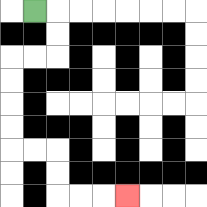{'start': '[1, 0]', 'end': '[5, 8]', 'path_directions': 'R,D,D,L,L,D,D,D,D,R,R,D,D,R,R,R', 'path_coordinates': '[[1, 0], [2, 0], [2, 1], [2, 2], [1, 2], [0, 2], [0, 3], [0, 4], [0, 5], [0, 6], [1, 6], [2, 6], [2, 7], [2, 8], [3, 8], [4, 8], [5, 8]]'}